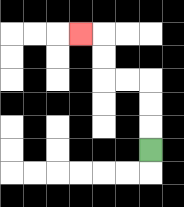{'start': '[6, 6]', 'end': '[3, 1]', 'path_directions': 'U,U,U,L,L,U,U,L', 'path_coordinates': '[[6, 6], [6, 5], [6, 4], [6, 3], [5, 3], [4, 3], [4, 2], [4, 1], [3, 1]]'}